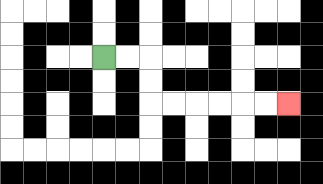{'start': '[4, 2]', 'end': '[12, 4]', 'path_directions': 'R,R,D,D,R,R,R,R,R,R', 'path_coordinates': '[[4, 2], [5, 2], [6, 2], [6, 3], [6, 4], [7, 4], [8, 4], [9, 4], [10, 4], [11, 4], [12, 4]]'}